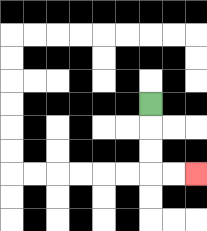{'start': '[6, 4]', 'end': '[8, 7]', 'path_directions': 'D,D,D,R,R', 'path_coordinates': '[[6, 4], [6, 5], [6, 6], [6, 7], [7, 7], [8, 7]]'}